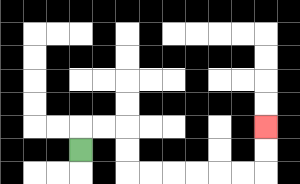{'start': '[3, 6]', 'end': '[11, 5]', 'path_directions': 'U,R,R,D,D,R,R,R,R,R,R,U,U', 'path_coordinates': '[[3, 6], [3, 5], [4, 5], [5, 5], [5, 6], [5, 7], [6, 7], [7, 7], [8, 7], [9, 7], [10, 7], [11, 7], [11, 6], [11, 5]]'}